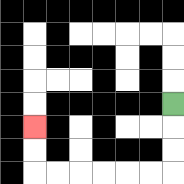{'start': '[7, 4]', 'end': '[1, 5]', 'path_directions': 'D,D,D,L,L,L,L,L,L,U,U', 'path_coordinates': '[[7, 4], [7, 5], [7, 6], [7, 7], [6, 7], [5, 7], [4, 7], [3, 7], [2, 7], [1, 7], [1, 6], [1, 5]]'}